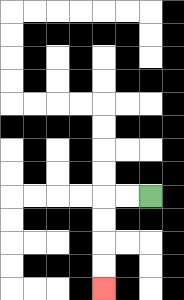{'start': '[6, 8]', 'end': '[4, 12]', 'path_directions': 'L,L,D,D,D,D', 'path_coordinates': '[[6, 8], [5, 8], [4, 8], [4, 9], [4, 10], [4, 11], [4, 12]]'}